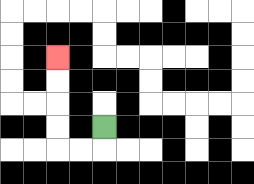{'start': '[4, 5]', 'end': '[2, 2]', 'path_directions': 'D,L,L,U,U,U,U', 'path_coordinates': '[[4, 5], [4, 6], [3, 6], [2, 6], [2, 5], [2, 4], [2, 3], [2, 2]]'}